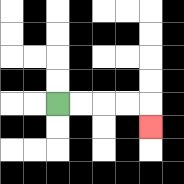{'start': '[2, 4]', 'end': '[6, 5]', 'path_directions': 'R,R,R,R,D', 'path_coordinates': '[[2, 4], [3, 4], [4, 4], [5, 4], [6, 4], [6, 5]]'}